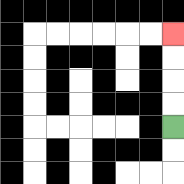{'start': '[7, 5]', 'end': '[7, 1]', 'path_directions': 'U,U,U,U', 'path_coordinates': '[[7, 5], [7, 4], [7, 3], [7, 2], [7, 1]]'}